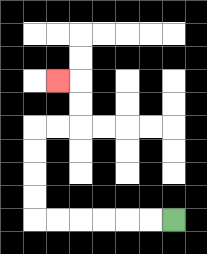{'start': '[7, 9]', 'end': '[2, 3]', 'path_directions': 'L,L,L,L,L,L,U,U,U,U,R,R,U,U,L', 'path_coordinates': '[[7, 9], [6, 9], [5, 9], [4, 9], [3, 9], [2, 9], [1, 9], [1, 8], [1, 7], [1, 6], [1, 5], [2, 5], [3, 5], [3, 4], [3, 3], [2, 3]]'}